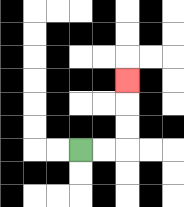{'start': '[3, 6]', 'end': '[5, 3]', 'path_directions': 'R,R,U,U,U', 'path_coordinates': '[[3, 6], [4, 6], [5, 6], [5, 5], [5, 4], [5, 3]]'}